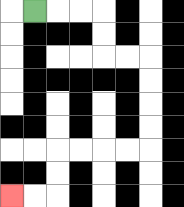{'start': '[1, 0]', 'end': '[0, 8]', 'path_directions': 'R,R,R,D,D,R,R,D,D,D,D,L,L,L,L,D,D,L,L', 'path_coordinates': '[[1, 0], [2, 0], [3, 0], [4, 0], [4, 1], [4, 2], [5, 2], [6, 2], [6, 3], [6, 4], [6, 5], [6, 6], [5, 6], [4, 6], [3, 6], [2, 6], [2, 7], [2, 8], [1, 8], [0, 8]]'}